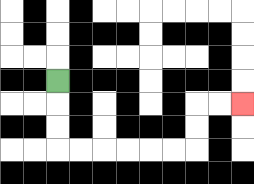{'start': '[2, 3]', 'end': '[10, 4]', 'path_directions': 'D,D,D,R,R,R,R,R,R,U,U,R,R', 'path_coordinates': '[[2, 3], [2, 4], [2, 5], [2, 6], [3, 6], [4, 6], [5, 6], [6, 6], [7, 6], [8, 6], [8, 5], [8, 4], [9, 4], [10, 4]]'}